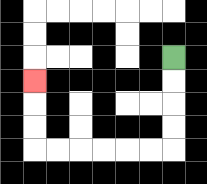{'start': '[7, 2]', 'end': '[1, 3]', 'path_directions': 'D,D,D,D,L,L,L,L,L,L,U,U,U', 'path_coordinates': '[[7, 2], [7, 3], [7, 4], [7, 5], [7, 6], [6, 6], [5, 6], [4, 6], [3, 6], [2, 6], [1, 6], [1, 5], [1, 4], [1, 3]]'}